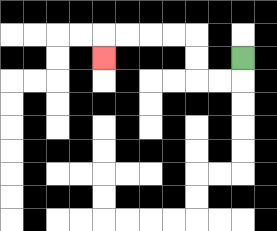{'start': '[10, 2]', 'end': '[4, 2]', 'path_directions': 'D,L,L,U,U,L,L,L,L,D', 'path_coordinates': '[[10, 2], [10, 3], [9, 3], [8, 3], [8, 2], [8, 1], [7, 1], [6, 1], [5, 1], [4, 1], [4, 2]]'}